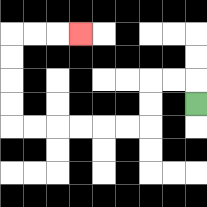{'start': '[8, 4]', 'end': '[3, 1]', 'path_directions': 'U,L,L,D,D,L,L,L,L,L,L,U,U,U,U,R,R,R', 'path_coordinates': '[[8, 4], [8, 3], [7, 3], [6, 3], [6, 4], [6, 5], [5, 5], [4, 5], [3, 5], [2, 5], [1, 5], [0, 5], [0, 4], [0, 3], [0, 2], [0, 1], [1, 1], [2, 1], [3, 1]]'}